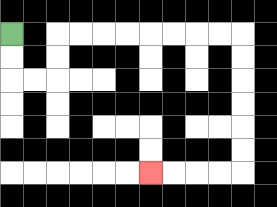{'start': '[0, 1]', 'end': '[6, 7]', 'path_directions': 'D,D,R,R,U,U,R,R,R,R,R,R,R,R,D,D,D,D,D,D,L,L,L,L', 'path_coordinates': '[[0, 1], [0, 2], [0, 3], [1, 3], [2, 3], [2, 2], [2, 1], [3, 1], [4, 1], [5, 1], [6, 1], [7, 1], [8, 1], [9, 1], [10, 1], [10, 2], [10, 3], [10, 4], [10, 5], [10, 6], [10, 7], [9, 7], [8, 7], [7, 7], [6, 7]]'}